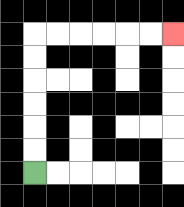{'start': '[1, 7]', 'end': '[7, 1]', 'path_directions': 'U,U,U,U,U,U,R,R,R,R,R,R', 'path_coordinates': '[[1, 7], [1, 6], [1, 5], [1, 4], [1, 3], [1, 2], [1, 1], [2, 1], [3, 1], [4, 1], [5, 1], [6, 1], [7, 1]]'}